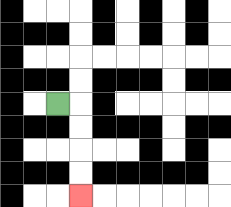{'start': '[2, 4]', 'end': '[3, 8]', 'path_directions': 'R,D,D,D,D', 'path_coordinates': '[[2, 4], [3, 4], [3, 5], [3, 6], [3, 7], [3, 8]]'}